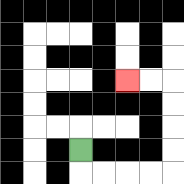{'start': '[3, 6]', 'end': '[5, 3]', 'path_directions': 'D,R,R,R,R,U,U,U,U,L,L', 'path_coordinates': '[[3, 6], [3, 7], [4, 7], [5, 7], [6, 7], [7, 7], [7, 6], [7, 5], [7, 4], [7, 3], [6, 3], [5, 3]]'}